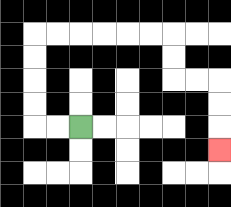{'start': '[3, 5]', 'end': '[9, 6]', 'path_directions': 'L,L,U,U,U,U,R,R,R,R,R,R,D,D,R,R,D,D,D', 'path_coordinates': '[[3, 5], [2, 5], [1, 5], [1, 4], [1, 3], [1, 2], [1, 1], [2, 1], [3, 1], [4, 1], [5, 1], [6, 1], [7, 1], [7, 2], [7, 3], [8, 3], [9, 3], [9, 4], [9, 5], [9, 6]]'}